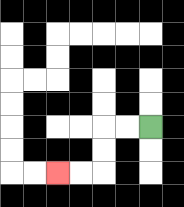{'start': '[6, 5]', 'end': '[2, 7]', 'path_directions': 'L,L,D,D,L,L', 'path_coordinates': '[[6, 5], [5, 5], [4, 5], [4, 6], [4, 7], [3, 7], [2, 7]]'}